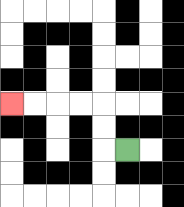{'start': '[5, 6]', 'end': '[0, 4]', 'path_directions': 'L,U,U,L,L,L,L', 'path_coordinates': '[[5, 6], [4, 6], [4, 5], [4, 4], [3, 4], [2, 4], [1, 4], [0, 4]]'}